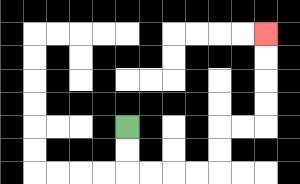{'start': '[5, 5]', 'end': '[11, 1]', 'path_directions': 'D,D,R,R,R,R,U,U,R,R,U,U,U,U', 'path_coordinates': '[[5, 5], [5, 6], [5, 7], [6, 7], [7, 7], [8, 7], [9, 7], [9, 6], [9, 5], [10, 5], [11, 5], [11, 4], [11, 3], [11, 2], [11, 1]]'}